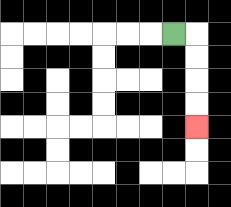{'start': '[7, 1]', 'end': '[8, 5]', 'path_directions': 'R,D,D,D,D', 'path_coordinates': '[[7, 1], [8, 1], [8, 2], [8, 3], [8, 4], [8, 5]]'}